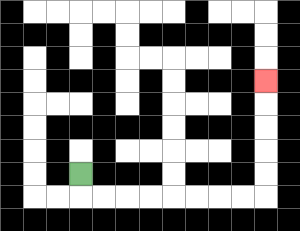{'start': '[3, 7]', 'end': '[11, 3]', 'path_directions': 'D,R,R,R,R,R,R,R,R,U,U,U,U,U', 'path_coordinates': '[[3, 7], [3, 8], [4, 8], [5, 8], [6, 8], [7, 8], [8, 8], [9, 8], [10, 8], [11, 8], [11, 7], [11, 6], [11, 5], [11, 4], [11, 3]]'}